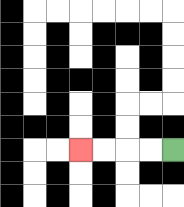{'start': '[7, 6]', 'end': '[3, 6]', 'path_directions': 'L,L,L,L', 'path_coordinates': '[[7, 6], [6, 6], [5, 6], [4, 6], [3, 6]]'}